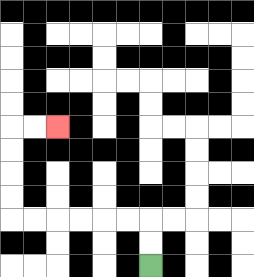{'start': '[6, 11]', 'end': '[2, 5]', 'path_directions': 'U,U,L,L,L,L,L,L,U,U,U,U,R,R', 'path_coordinates': '[[6, 11], [6, 10], [6, 9], [5, 9], [4, 9], [3, 9], [2, 9], [1, 9], [0, 9], [0, 8], [0, 7], [0, 6], [0, 5], [1, 5], [2, 5]]'}